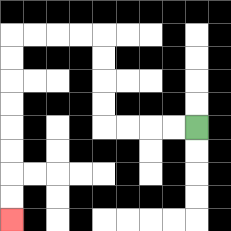{'start': '[8, 5]', 'end': '[0, 9]', 'path_directions': 'L,L,L,L,U,U,U,U,L,L,L,L,D,D,D,D,D,D,D,D', 'path_coordinates': '[[8, 5], [7, 5], [6, 5], [5, 5], [4, 5], [4, 4], [4, 3], [4, 2], [4, 1], [3, 1], [2, 1], [1, 1], [0, 1], [0, 2], [0, 3], [0, 4], [0, 5], [0, 6], [0, 7], [0, 8], [0, 9]]'}